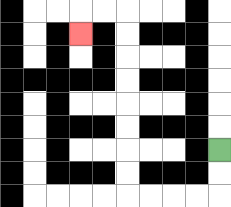{'start': '[9, 6]', 'end': '[3, 1]', 'path_directions': 'D,D,L,L,L,L,U,U,U,U,U,U,U,U,L,L,D', 'path_coordinates': '[[9, 6], [9, 7], [9, 8], [8, 8], [7, 8], [6, 8], [5, 8], [5, 7], [5, 6], [5, 5], [5, 4], [5, 3], [5, 2], [5, 1], [5, 0], [4, 0], [3, 0], [3, 1]]'}